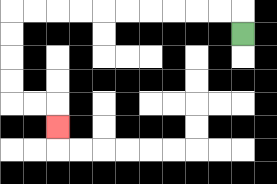{'start': '[10, 1]', 'end': '[2, 5]', 'path_directions': 'U,L,L,L,L,L,L,L,L,L,L,D,D,D,D,R,R,D', 'path_coordinates': '[[10, 1], [10, 0], [9, 0], [8, 0], [7, 0], [6, 0], [5, 0], [4, 0], [3, 0], [2, 0], [1, 0], [0, 0], [0, 1], [0, 2], [0, 3], [0, 4], [1, 4], [2, 4], [2, 5]]'}